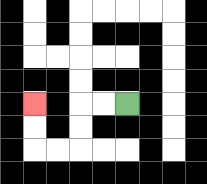{'start': '[5, 4]', 'end': '[1, 4]', 'path_directions': 'L,L,D,D,L,L,U,U', 'path_coordinates': '[[5, 4], [4, 4], [3, 4], [3, 5], [3, 6], [2, 6], [1, 6], [1, 5], [1, 4]]'}